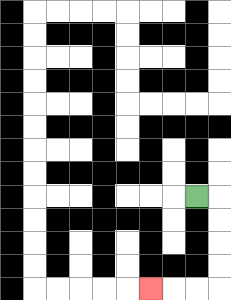{'start': '[8, 8]', 'end': '[6, 12]', 'path_directions': 'R,D,D,D,D,L,L,L', 'path_coordinates': '[[8, 8], [9, 8], [9, 9], [9, 10], [9, 11], [9, 12], [8, 12], [7, 12], [6, 12]]'}